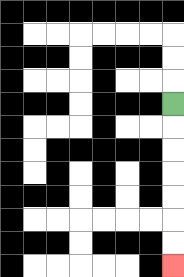{'start': '[7, 4]', 'end': '[7, 11]', 'path_directions': 'D,D,D,D,D,D,D', 'path_coordinates': '[[7, 4], [7, 5], [7, 6], [7, 7], [7, 8], [7, 9], [7, 10], [7, 11]]'}